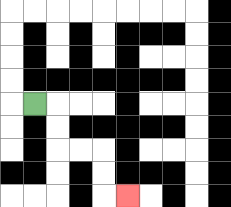{'start': '[1, 4]', 'end': '[5, 8]', 'path_directions': 'R,D,D,R,R,D,D,R', 'path_coordinates': '[[1, 4], [2, 4], [2, 5], [2, 6], [3, 6], [4, 6], [4, 7], [4, 8], [5, 8]]'}